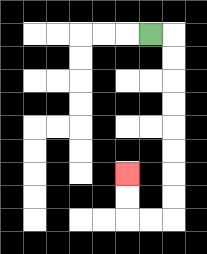{'start': '[6, 1]', 'end': '[5, 7]', 'path_directions': 'R,D,D,D,D,D,D,D,D,L,L,U,U', 'path_coordinates': '[[6, 1], [7, 1], [7, 2], [7, 3], [7, 4], [7, 5], [7, 6], [7, 7], [7, 8], [7, 9], [6, 9], [5, 9], [5, 8], [5, 7]]'}